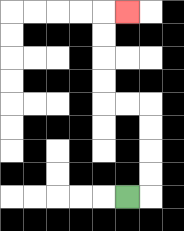{'start': '[5, 8]', 'end': '[5, 0]', 'path_directions': 'R,U,U,U,U,L,L,U,U,U,U,R', 'path_coordinates': '[[5, 8], [6, 8], [6, 7], [6, 6], [6, 5], [6, 4], [5, 4], [4, 4], [4, 3], [4, 2], [4, 1], [4, 0], [5, 0]]'}